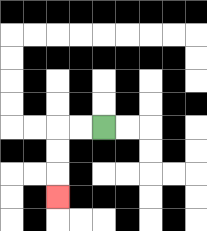{'start': '[4, 5]', 'end': '[2, 8]', 'path_directions': 'L,L,D,D,D', 'path_coordinates': '[[4, 5], [3, 5], [2, 5], [2, 6], [2, 7], [2, 8]]'}